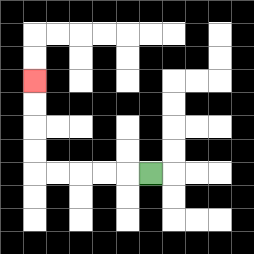{'start': '[6, 7]', 'end': '[1, 3]', 'path_directions': 'L,L,L,L,L,U,U,U,U', 'path_coordinates': '[[6, 7], [5, 7], [4, 7], [3, 7], [2, 7], [1, 7], [1, 6], [1, 5], [1, 4], [1, 3]]'}